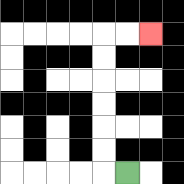{'start': '[5, 7]', 'end': '[6, 1]', 'path_directions': 'L,U,U,U,U,U,U,R,R', 'path_coordinates': '[[5, 7], [4, 7], [4, 6], [4, 5], [4, 4], [4, 3], [4, 2], [4, 1], [5, 1], [6, 1]]'}